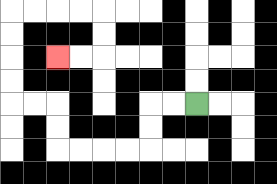{'start': '[8, 4]', 'end': '[2, 2]', 'path_directions': 'L,L,D,D,L,L,L,L,U,U,L,L,U,U,U,U,R,R,R,R,D,D,L,L', 'path_coordinates': '[[8, 4], [7, 4], [6, 4], [6, 5], [6, 6], [5, 6], [4, 6], [3, 6], [2, 6], [2, 5], [2, 4], [1, 4], [0, 4], [0, 3], [0, 2], [0, 1], [0, 0], [1, 0], [2, 0], [3, 0], [4, 0], [4, 1], [4, 2], [3, 2], [2, 2]]'}